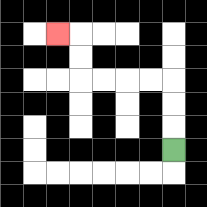{'start': '[7, 6]', 'end': '[2, 1]', 'path_directions': 'U,U,U,L,L,L,L,U,U,L', 'path_coordinates': '[[7, 6], [7, 5], [7, 4], [7, 3], [6, 3], [5, 3], [4, 3], [3, 3], [3, 2], [3, 1], [2, 1]]'}